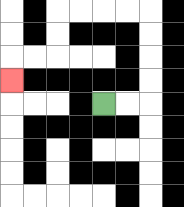{'start': '[4, 4]', 'end': '[0, 3]', 'path_directions': 'R,R,U,U,U,U,L,L,L,L,D,D,L,L,D', 'path_coordinates': '[[4, 4], [5, 4], [6, 4], [6, 3], [6, 2], [6, 1], [6, 0], [5, 0], [4, 0], [3, 0], [2, 0], [2, 1], [2, 2], [1, 2], [0, 2], [0, 3]]'}